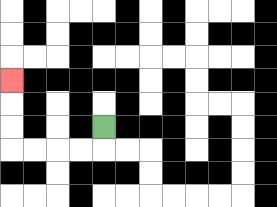{'start': '[4, 5]', 'end': '[0, 3]', 'path_directions': 'D,L,L,L,L,U,U,U', 'path_coordinates': '[[4, 5], [4, 6], [3, 6], [2, 6], [1, 6], [0, 6], [0, 5], [0, 4], [0, 3]]'}